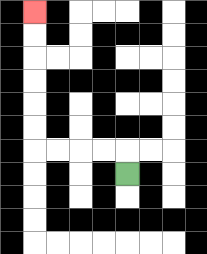{'start': '[5, 7]', 'end': '[1, 0]', 'path_directions': 'U,L,L,L,L,U,U,U,U,U,U', 'path_coordinates': '[[5, 7], [5, 6], [4, 6], [3, 6], [2, 6], [1, 6], [1, 5], [1, 4], [1, 3], [1, 2], [1, 1], [1, 0]]'}